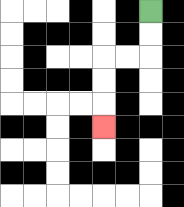{'start': '[6, 0]', 'end': '[4, 5]', 'path_directions': 'D,D,L,L,D,D,D', 'path_coordinates': '[[6, 0], [6, 1], [6, 2], [5, 2], [4, 2], [4, 3], [4, 4], [4, 5]]'}